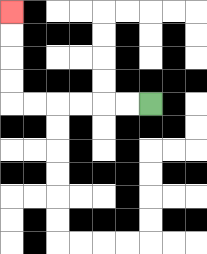{'start': '[6, 4]', 'end': '[0, 0]', 'path_directions': 'L,L,L,L,L,L,U,U,U,U', 'path_coordinates': '[[6, 4], [5, 4], [4, 4], [3, 4], [2, 4], [1, 4], [0, 4], [0, 3], [0, 2], [0, 1], [0, 0]]'}